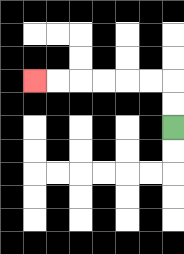{'start': '[7, 5]', 'end': '[1, 3]', 'path_directions': 'U,U,L,L,L,L,L,L', 'path_coordinates': '[[7, 5], [7, 4], [7, 3], [6, 3], [5, 3], [4, 3], [3, 3], [2, 3], [1, 3]]'}